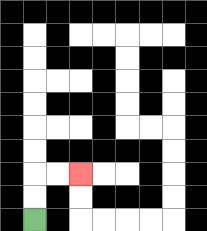{'start': '[1, 9]', 'end': '[3, 7]', 'path_directions': 'U,U,R,R', 'path_coordinates': '[[1, 9], [1, 8], [1, 7], [2, 7], [3, 7]]'}